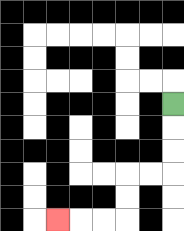{'start': '[7, 4]', 'end': '[2, 9]', 'path_directions': 'D,D,D,L,L,D,D,L,L,L', 'path_coordinates': '[[7, 4], [7, 5], [7, 6], [7, 7], [6, 7], [5, 7], [5, 8], [5, 9], [4, 9], [3, 9], [2, 9]]'}